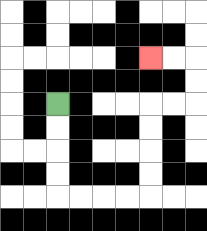{'start': '[2, 4]', 'end': '[6, 2]', 'path_directions': 'D,D,D,D,R,R,R,R,U,U,U,U,R,R,U,U,L,L', 'path_coordinates': '[[2, 4], [2, 5], [2, 6], [2, 7], [2, 8], [3, 8], [4, 8], [5, 8], [6, 8], [6, 7], [6, 6], [6, 5], [6, 4], [7, 4], [8, 4], [8, 3], [8, 2], [7, 2], [6, 2]]'}